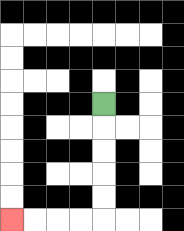{'start': '[4, 4]', 'end': '[0, 9]', 'path_directions': 'D,D,D,D,D,L,L,L,L', 'path_coordinates': '[[4, 4], [4, 5], [4, 6], [4, 7], [4, 8], [4, 9], [3, 9], [2, 9], [1, 9], [0, 9]]'}